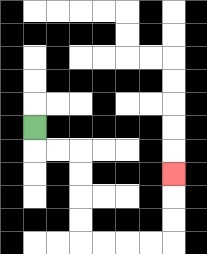{'start': '[1, 5]', 'end': '[7, 7]', 'path_directions': 'D,R,R,D,D,D,D,R,R,R,R,U,U,U', 'path_coordinates': '[[1, 5], [1, 6], [2, 6], [3, 6], [3, 7], [3, 8], [3, 9], [3, 10], [4, 10], [5, 10], [6, 10], [7, 10], [7, 9], [7, 8], [7, 7]]'}